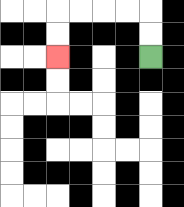{'start': '[6, 2]', 'end': '[2, 2]', 'path_directions': 'U,U,L,L,L,L,D,D', 'path_coordinates': '[[6, 2], [6, 1], [6, 0], [5, 0], [4, 0], [3, 0], [2, 0], [2, 1], [2, 2]]'}